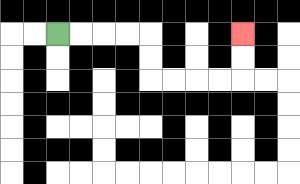{'start': '[2, 1]', 'end': '[10, 1]', 'path_directions': 'R,R,R,R,D,D,R,R,R,R,U,U', 'path_coordinates': '[[2, 1], [3, 1], [4, 1], [5, 1], [6, 1], [6, 2], [6, 3], [7, 3], [8, 3], [9, 3], [10, 3], [10, 2], [10, 1]]'}